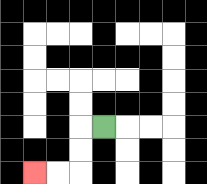{'start': '[4, 5]', 'end': '[1, 7]', 'path_directions': 'L,D,D,L,L', 'path_coordinates': '[[4, 5], [3, 5], [3, 6], [3, 7], [2, 7], [1, 7]]'}